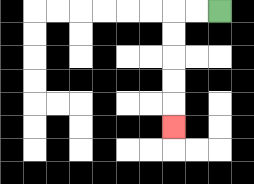{'start': '[9, 0]', 'end': '[7, 5]', 'path_directions': 'L,L,D,D,D,D,D', 'path_coordinates': '[[9, 0], [8, 0], [7, 0], [7, 1], [7, 2], [7, 3], [7, 4], [7, 5]]'}